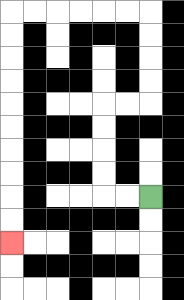{'start': '[6, 8]', 'end': '[0, 10]', 'path_directions': 'L,L,U,U,U,U,R,R,U,U,U,U,L,L,L,L,L,L,D,D,D,D,D,D,D,D,D,D', 'path_coordinates': '[[6, 8], [5, 8], [4, 8], [4, 7], [4, 6], [4, 5], [4, 4], [5, 4], [6, 4], [6, 3], [6, 2], [6, 1], [6, 0], [5, 0], [4, 0], [3, 0], [2, 0], [1, 0], [0, 0], [0, 1], [0, 2], [0, 3], [0, 4], [0, 5], [0, 6], [0, 7], [0, 8], [0, 9], [0, 10]]'}